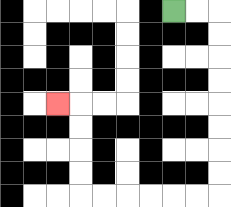{'start': '[7, 0]', 'end': '[2, 4]', 'path_directions': 'R,R,D,D,D,D,D,D,D,D,L,L,L,L,L,L,U,U,U,U,L', 'path_coordinates': '[[7, 0], [8, 0], [9, 0], [9, 1], [9, 2], [9, 3], [9, 4], [9, 5], [9, 6], [9, 7], [9, 8], [8, 8], [7, 8], [6, 8], [5, 8], [4, 8], [3, 8], [3, 7], [3, 6], [3, 5], [3, 4], [2, 4]]'}